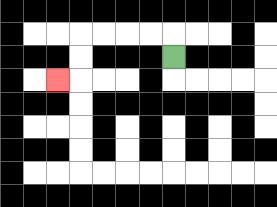{'start': '[7, 2]', 'end': '[2, 3]', 'path_directions': 'U,L,L,L,L,D,D,L', 'path_coordinates': '[[7, 2], [7, 1], [6, 1], [5, 1], [4, 1], [3, 1], [3, 2], [3, 3], [2, 3]]'}